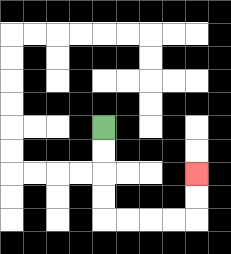{'start': '[4, 5]', 'end': '[8, 7]', 'path_directions': 'D,D,D,D,R,R,R,R,U,U', 'path_coordinates': '[[4, 5], [4, 6], [4, 7], [4, 8], [4, 9], [5, 9], [6, 9], [7, 9], [8, 9], [8, 8], [8, 7]]'}